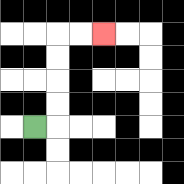{'start': '[1, 5]', 'end': '[4, 1]', 'path_directions': 'R,U,U,U,U,R,R', 'path_coordinates': '[[1, 5], [2, 5], [2, 4], [2, 3], [2, 2], [2, 1], [3, 1], [4, 1]]'}